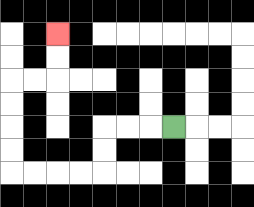{'start': '[7, 5]', 'end': '[2, 1]', 'path_directions': 'L,L,L,D,D,L,L,L,L,U,U,U,U,R,R,U,U', 'path_coordinates': '[[7, 5], [6, 5], [5, 5], [4, 5], [4, 6], [4, 7], [3, 7], [2, 7], [1, 7], [0, 7], [0, 6], [0, 5], [0, 4], [0, 3], [1, 3], [2, 3], [2, 2], [2, 1]]'}